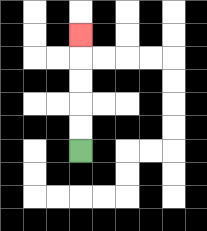{'start': '[3, 6]', 'end': '[3, 1]', 'path_directions': 'U,U,U,U,U', 'path_coordinates': '[[3, 6], [3, 5], [3, 4], [3, 3], [3, 2], [3, 1]]'}